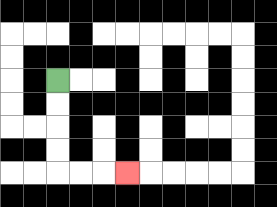{'start': '[2, 3]', 'end': '[5, 7]', 'path_directions': 'D,D,D,D,R,R,R', 'path_coordinates': '[[2, 3], [2, 4], [2, 5], [2, 6], [2, 7], [3, 7], [4, 7], [5, 7]]'}